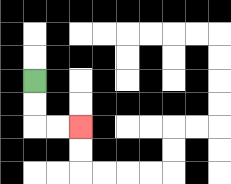{'start': '[1, 3]', 'end': '[3, 5]', 'path_directions': 'D,D,R,R', 'path_coordinates': '[[1, 3], [1, 4], [1, 5], [2, 5], [3, 5]]'}